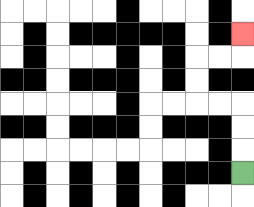{'start': '[10, 7]', 'end': '[10, 1]', 'path_directions': 'U,U,U,L,L,U,U,R,R,U', 'path_coordinates': '[[10, 7], [10, 6], [10, 5], [10, 4], [9, 4], [8, 4], [8, 3], [8, 2], [9, 2], [10, 2], [10, 1]]'}